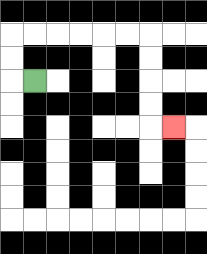{'start': '[1, 3]', 'end': '[7, 5]', 'path_directions': 'L,U,U,R,R,R,R,R,R,D,D,D,D,R', 'path_coordinates': '[[1, 3], [0, 3], [0, 2], [0, 1], [1, 1], [2, 1], [3, 1], [4, 1], [5, 1], [6, 1], [6, 2], [6, 3], [6, 4], [6, 5], [7, 5]]'}